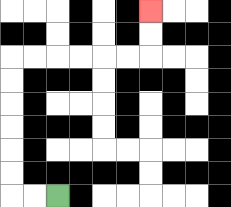{'start': '[2, 8]', 'end': '[6, 0]', 'path_directions': 'L,L,U,U,U,U,U,U,R,R,R,R,R,R,U,U', 'path_coordinates': '[[2, 8], [1, 8], [0, 8], [0, 7], [0, 6], [0, 5], [0, 4], [0, 3], [0, 2], [1, 2], [2, 2], [3, 2], [4, 2], [5, 2], [6, 2], [6, 1], [6, 0]]'}